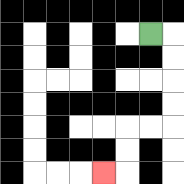{'start': '[6, 1]', 'end': '[4, 7]', 'path_directions': 'R,D,D,D,D,L,L,D,D,L', 'path_coordinates': '[[6, 1], [7, 1], [7, 2], [7, 3], [7, 4], [7, 5], [6, 5], [5, 5], [5, 6], [5, 7], [4, 7]]'}